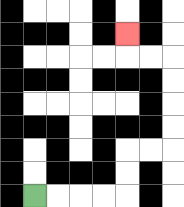{'start': '[1, 8]', 'end': '[5, 1]', 'path_directions': 'R,R,R,R,U,U,R,R,U,U,U,U,L,L,U', 'path_coordinates': '[[1, 8], [2, 8], [3, 8], [4, 8], [5, 8], [5, 7], [5, 6], [6, 6], [7, 6], [7, 5], [7, 4], [7, 3], [7, 2], [6, 2], [5, 2], [5, 1]]'}